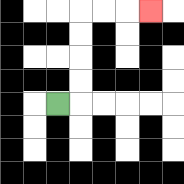{'start': '[2, 4]', 'end': '[6, 0]', 'path_directions': 'R,U,U,U,U,R,R,R', 'path_coordinates': '[[2, 4], [3, 4], [3, 3], [3, 2], [3, 1], [3, 0], [4, 0], [5, 0], [6, 0]]'}